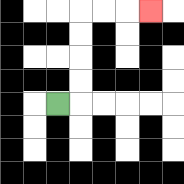{'start': '[2, 4]', 'end': '[6, 0]', 'path_directions': 'R,U,U,U,U,R,R,R', 'path_coordinates': '[[2, 4], [3, 4], [3, 3], [3, 2], [3, 1], [3, 0], [4, 0], [5, 0], [6, 0]]'}